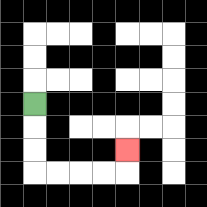{'start': '[1, 4]', 'end': '[5, 6]', 'path_directions': 'D,D,D,R,R,R,R,U', 'path_coordinates': '[[1, 4], [1, 5], [1, 6], [1, 7], [2, 7], [3, 7], [4, 7], [5, 7], [5, 6]]'}